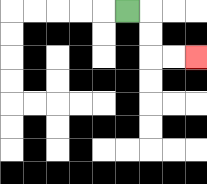{'start': '[5, 0]', 'end': '[8, 2]', 'path_directions': 'R,D,D,R,R', 'path_coordinates': '[[5, 0], [6, 0], [6, 1], [6, 2], [7, 2], [8, 2]]'}